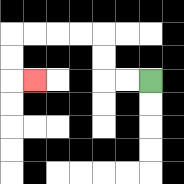{'start': '[6, 3]', 'end': '[1, 3]', 'path_directions': 'L,L,U,U,L,L,L,L,D,D,R', 'path_coordinates': '[[6, 3], [5, 3], [4, 3], [4, 2], [4, 1], [3, 1], [2, 1], [1, 1], [0, 1], [0, 2], [0, 3], [1, 3]]'}